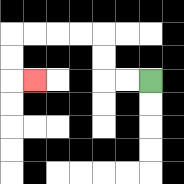{'start': '[6, 3]', 'end': '[1, 3]', 'path_directions': 'L,L,U,U,L,L,L,L,D,D,R', 'path_coordinates': '[[6, 3], [5, 3], [4, 3], [4, 2], [4, 1], [3, 1], [2, 1], [1, 1], [0, 1], [0, 2], [0, 3], [1, 3]]'}